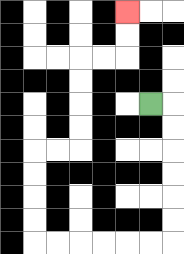{'start': '[6, 4]', 'end': '[5, 0]', 'path_directions': 'R,D,D,D,D,D,D,L,L,L,L,L,L,U,U,U,U,R,R,U,U,U,U,R,R,U,U', 'path_coordinates': '[[6, 4], [7, 4], [7, 5], [7, 6], [7, 7], [7, 8], [7, 9], [7, 10], [6, 10], [5, 10], [4, 10], [3, 10], [2, 10], [1, 10], [1, 9], [1, 8], [1, 7], [1, 6], [2, 6], [3, 6], [3, 5], [3, 4], [3, 3], [3, 2], [4, 2], [5, 2], [5, 1], [5, 0]]'}